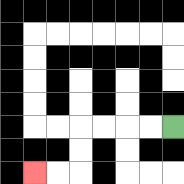{'start': '[7, 5]', 'end': '[1, 7]', 'path_directions': 'L,L,L,L,D,D,L,L', 'path_coordinates': '[[7, 5], [6, 5], [5, 5], [4, 5], [3, 5], [3, 6], [3, 7], [2, 7], [1, 7]]'}